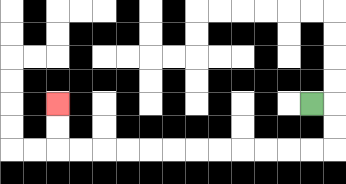{'start': '[13, 4]', 'end': '[2, 4]', 'path_directions': 'R,D,D,L,L,L,L,L,L,L,L,L,L,L,L,U,U', 'path_coordinates': '[[13, 4], [14, 4], [14, 5], [14, 6], [13, 6], [12, 6], [11, 6], [10, 6], [9, 6], [8, 6], [7, 6], [6, 6], [5, 6], [4, 6], [3, 6], [2, 6], [2, 5], [2, 4]]'}